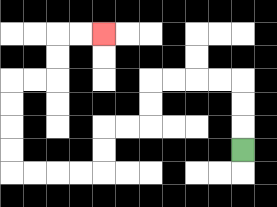{'start': '[10, 6]', 'end': '[4, 1]', 'path_directions': 'U,U,U,L,L,L,L,D,D,L,L,D,D,L,L,L,L,U,U,U,U,R,R,U,U,R,R', 'path_coordinates': '[[10, 6], [10, 5], [10, 4], [10, 3], [9, 3], [8, 3], [7, 3], [6, 3], [6, 4], [6, 5], [5, 5], [4, 5], [4, 6], [4, 7], [3, 7], [2, 7], [1, 7], [0, 7], [0, 6], [0, 5], [0, 4], [0, 3], [1, 3], [2, 3], [2, 2], [2, 1], [3, 1], [4, 1]]'}